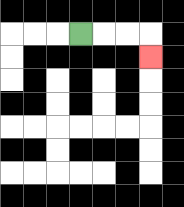{'start': '[3, 1]', 'end': '[6, 2]', 'path_directions': 'R,R,R,D', 'path_coordinates': '[[3, 1], [4, 1], [5, 1], [6, 1], [6, 2]]'}